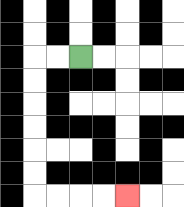{'start': '[3, 2]', 'end': '[5, 8]', 'path_directions': 'L,L,D,D,D,D,D,D,R,R,R,R', 'path_coordinates': '[[3, 2], [2, 2], [1, 2], [1, 3], [1, 4], [1, 5], [1, 6], [1, 7], [1, 8], [2, 8], [3, 8], [4, 8], [5, 8]]'}